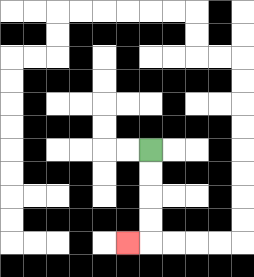{'start': '[6, 6]', 'end': '[5, 10]', 'path_directions': 'D,D,D,D,L', 'path_coordinates': '[[6, 6], [6, 7], [6, 8], [6, 9], [6, 10], [5, 10]]'}